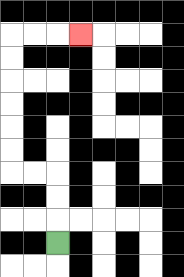{'start': '[2, 10]', 'end': '[3, 1]', 'path_directions': 'U,U,U,L,L,U,U,U,U,U,U,R,R,R', 'path_coordinates': '[[2, 10], [2, 9], [2, 8], [2, 7], [1, 7], [0, 7], [0, 6], [0, 5], [0, 4], [0, 3], [0, 2], [0, 1], [1, 1], [2, 1], [3, 1]]'}